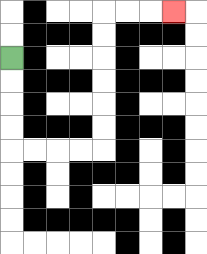{'start': '[0, 2]', 'end': '[7, 0]', 'path_directions': 'D,D,D,D,R,R,R,R,U,U,U,U,U,U,R,R,R', 'path_coordinates': '[[0, 2], [0, 3], [0, 4], [0, 5], [0, 6], [1, 6], [2, 6], [3, 6], [4, 6], [4, 5], [4, 4], [4, 3], [4, 2], [4, 1], [4, 0], [5, 0], [6, 0], [7, 0]]'}